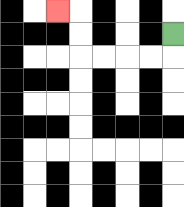{'start': '[7, 1]', 'end': '[2, 0]', 'path_directions': 'D,L,L,L,L,U,U,L', 'path_coordinates': '[[7, 1], [7, 2], [6, 2], [5, 2], [4, 2], [3, 2], [3, 1], [3, 0], [2, 0]]'}